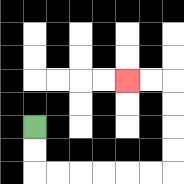{'start': '[1, 5]', 'end': '[5, 3]', 'path_directions': 'D,D,R,R,R,R,R,R,U,U,U,U,L,L', 'path_coordinates': '[[1, 5], [1, 6], [1, 7], [2, 7], [3, 7], [4, 7], [5, 7], [6, 7], [7, 7], [7, 6], [7, 5], [7, 4], [7, 3], [6, 3], [5, 3]]'}